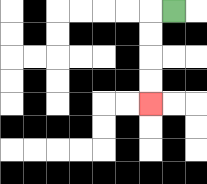{'start': '[7, 0]', 'end': '[6, 4]', 'path_directions': 'L,D,D,D,D', 'path_coordinates': '[[7, 0], [6, 0], [6, 1], [6, 2], [6, 3], [6, 4]]'}